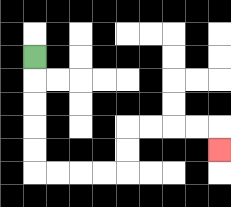{'start': '[1, 2]', 'end': '[9, 6]', 'path_directions': 'D,D,D,D,D,R,R,R,R,U,U,R,R,R,R,D', 'path_coordinates': '[[1, 2], [1, 3], [1, 4], [1, 5], [1, 6], [1, 7], [2, 7], [3, 7], [4, 7], [5, 7], [5, 6], [5, 5], [6, 5], [7, 5], [8, 5], [9, 5], [9, 6]]'}